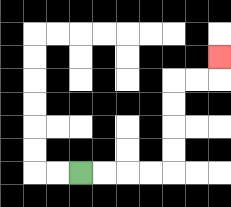{'start': '[3, 7]', 'end': '[9, 2]', 'path_directions': 'R,R,R,R,U,U,U,U,R,R,U', 'path_coordinates': '[[3, 7], [4, 7], [5, 7], [6, 7], [7, 7], [7, 6], [7, 5], [7, 4], [7, 3], [8, 3], [9, 3], [9, 2]]'}